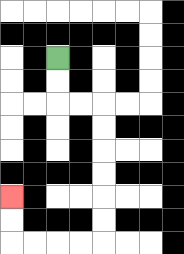{'start': '[2, 2]', 'end': '[0, 8]', 'path_directions': 'D,D,R,R,D,D,D,D,D,D,L,L,L,L,U,U', 'path_coordinates': '[[2, 2], [2, 3], [2, 4], [3, 4], [4, 4], [4, 5], [4, 6], [4, 7], [4, 8], [4, 9], [4, 10], [3, 10], [2, 10], [1, 10], [0, 10], [0, 9], [0, 8]]'}